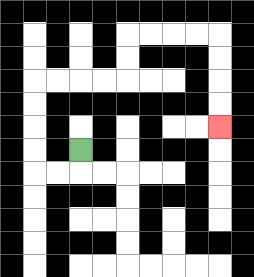{'start': '[3, 6]', 'end': '[9, 5]', 'path_directions': 'D,L,L,U,U,U,U,R,R,R,R,U,U,R,R,R,R,D,D,D,D', 'path_coordinates': '[[3, 6], [3, 7], [2, 7], [1, 7], [1, 6], [1, 5], [1, 4], [1, 3], [2, 3], [3, 3], [4, 3], [5, 3], [5, 2], [5, 1], [6, 1], [7, 1], [8, 1], [9, 1], [9, 2], [9, 3], [9, 4], [9, 5]]'}